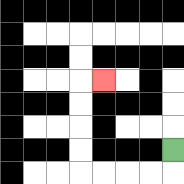{'start': '[7, 6]', 'end': '[4, 3]', 'path_directions': 'D,L,L,L,L,U,U,U,U,R', 'path_coordinates': '[[7, 6], [7, 7], [6, 7], [5, 7], [4, 7], [3, 7], [3, 6], [3, 5], [3, 4], [3, 3], [4, 3]]'}